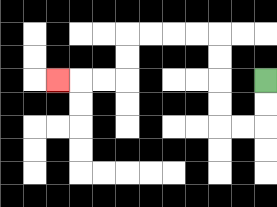{'start': '[11, 3]', 'end': '[2, 3]', 'path_directions': 'D,D,L,L,U,U,U,U,L,L,L,L,D,D,L,L,L', 'path_coordinates': '[[11, 3], [11, 4], [11, 5], [10, 5], [9, 5], [9, 4], [9, 3], [9, 2], [9, 1], [8, 1], [7, 1], [6, 1], [5, 1], [5, 2], [5, 3], [4, 3], [3, 3], [2, 3]]'}